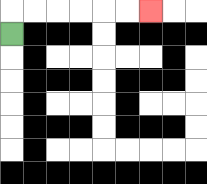{'start': '[0, 1]', 'end': '[6, 0]', 'path_directions': 'U,R,R,R,R,R,R', 'path_coordinates': '[[0, 1], [0, 0], [1, 0], [2, 0], [3, 0], [4, 0], [5, 0], [6, 0]]'}